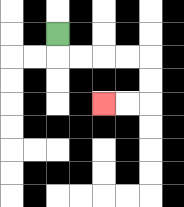{'start': '[2, 1]', 'end': '[4, 4]', 'path_directions': 'D,R,R,R,R,D,D,L,L', 'path_coordinates': '[[2, 1], [2, 2], [3, 2], [4, 2], [5, 2], [6, 2], [6, 3], [6, 4], [5, 4], [4, 4]]'}